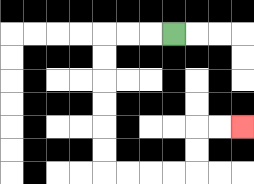{'start': '[7, 1]', 'end': '[10, 5]', 'path_directions': 'L,L,L,D,D,D,D,D,D,R,R,R,R,U,U,R,R', 'path_coordinates': '[[7, 1], [6, 1], [5, 1], [4, 1], [4, 2], [4, 3], [4, 4], [4, 5], [4, 6], [4, 7], [5, 7], [6, 7], [7, 7], [8, 7], [8, 6], [8, 5], [9, 5], [10, 5]]'}